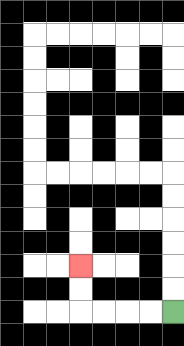{'start': '[7, 13]', 'end': '[3, 11]', 'path_directions': 'L,L,L,L,U,U', 'path_coordinates': '[[7, 13], [6, 13], [5, 13], [4, 13], [3, 13], [3, 12], [3, 11]]'}